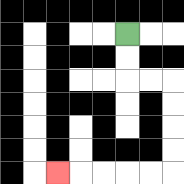{'start': '[5, 1]', 'end': '[2, 7]', 'path_directions': 'D,D,R,R,D,D,D,D,L,L,L,L,L', 'path_coordinates': '[[5, 1], [5, 2], [5, 3], [6, 3], [7, 3], [7, 4], [7, 5], [7, 6], [7, 7], [6, 7], [5, 7], [4, 7], [3, 7], [2, 7]]'}